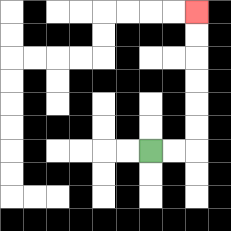{'start': '[6, 6]', 'end': '[8, 0]', 'path_directions': 'R,R,U,U,U,U,U,U', 'path_coordinates': '[[6, 6], [7, 6], [8, 6], [8, 5], [8, 4], [8, 3], [8, 2], [8, 1], [8, 0]]'}